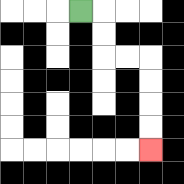{'start': '[3, 0]', 'end': '[6, 6]', 'path_directions': 'R,D,D,R,R,D,D,D,D', 'path_coordinates': '[[3, 0], [4, 0], [4, 1], [4, 2], [5, 2], [6, 2], [6, 3], [6, 4], [6, 5], [6, 6]]'}